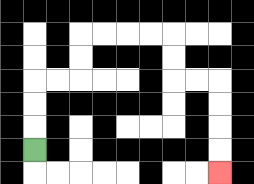{'start': '[1, 6]', 'end': '[9, 7]', 'path_directions': 'U,U,U,R,R,U,U,R,R,R,R,D,D,R,R,D,D,D,D', 'path_coordinates': '[[1, 6], [1, 5], [1, 4], [1, 3], [2, 3], [3, 3], [3, 2], [3, 1], [4, 1], [5, 1], [6, 1], [7, 1], [7, 2], [7, 3], [8, 3], [9, 3], [9, 4], [9, 5], [9, 6], [9, 7]]'}